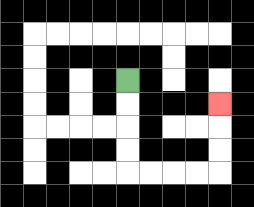{'start': '[5, 3]', 'end': '[9, 4]', 'path_directions': 'D,D,D,D,R,R,R,R,U,U,U', 'path_coordinates': '[[5, 3], [5, 4], [5, 5], [5, 6], [5, 7], [6, 7], [7, 7], [8, 7], [9, 7], [9, 6], [9, 5], [9, 4]]'}